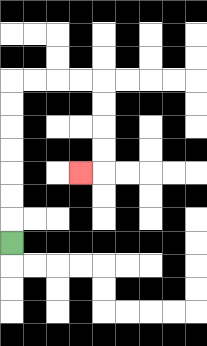{'start': '[0, 10]', 'end': '[3, 7]', 'path_directions': 'U,U,U,U,U,U,U,R,R,R,R,D,D,D,D,L', 'path_coordinates': '[[0, 10], [0, 9], [0, 8], [0, 7], [0, 6], [0, 5], [0, 4], [0, 3], [1, 3], [2, 3], [3, 3], [4, 3], [4, 4], [4, 5], [4, 6], [4, 7], [3, 7]]'}